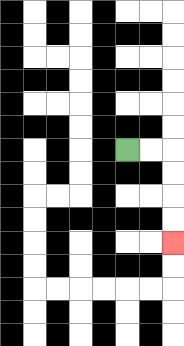{'start': '[5, 6]', 'end': '[7, 10]', 'path_directions': 'R,R,D,D,D,D', 'path_coordinates': '[[5, 6], [6, 6], [7, 6], [7, 7], [7, 8], [7, 9], [7, 10]]'}